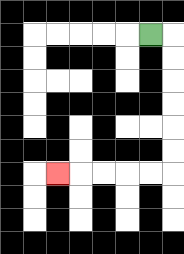{'start': '[6, 1]', 'end': '[2, 7]', 'path_directions': 'R,D,D,D,D,D,D,L,L,L,L,L', 'path_coordinates': '[[6, 1], [7, 1], [7, 2], [7, 3], [7, 4], [7, 5], [7, 6], [7, 7], [6, 7], [5, 7], [4, 7], [3, 7], [2, 7]]'}